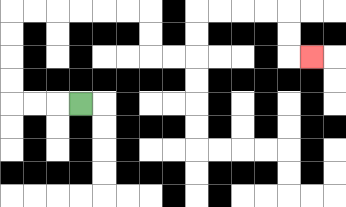{'start': '[3, 4]', 'end': '[13, 2]', 'path_directions': 'L,L,L,U,U,U,U,R,R,R,R,R,R,D,D,R,R,U,U,R,R,R,R,D,D,R', 'path_coordinates': '[[3, 4], [2, 4], [1, 4], [0, 4], [0, 3], [0, 2], [0, 1], [0, 0], [1, 0], [2, 0], [3, 0], [4, 0], [5, 0], [6, 0], [6, 1], [6, 2], [7, 2], [8, 2], [8, 1], [8, 0], [9, 0], [10, 0], [11, 0], [12, 0], [12, 1], [12, 2], [13, 2]]'}